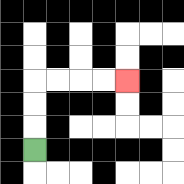{'start': '[1, 6]', 'end': '[5, 3]', 'path_directions': 'U,U,U,R,R,R,R', 'path_coordinates': '[[1, 6], [1, 5], [1, 4], [1, 3], [2, 3], [3, 3], [4, 3], [5, 3]]'}